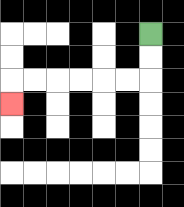{'start': '[6, 1]', 'end': '[0, 4]', 'path_directions': 'D,D,L,L,L,L,L,L,D', 'path_coordinates': '[[6, 1], [6, 2], [6, 3], [5, 3], [4, 3], [3, 3], [2, 3], [1, 3], [0, 3], [0, 4]]'}